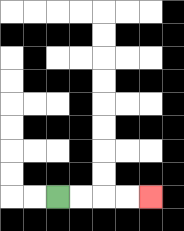{'start': '[2, 8]', 'end': '[6, 8]', 'path_directions': 'R,R,R,R', 'path_coordinates': '[[2, 8], [3, 8], [4, 8], [5, 8], [6, 8]]'}